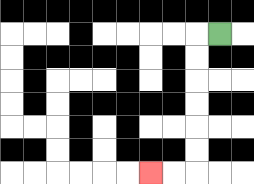{'start': '[9, 1]', 'end': '[6, 7]', 'path_directions': 'L,D,D,D,D,D,D,L,L', 'path_coordinates': '[[9, 1], [8, 1], [8, 2], [8, 3], [8, 4], [8, 5], [8, 6], [8, 7], [7, 7], [6, 7]]'}